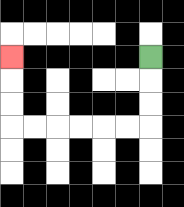{'start': '[6, 2]', 'end': '[0, 2]', 'path_directions': 'D,D,D,L,L,L,L,L,L,U,U,U', 'path_coordinates': '[[6, 2], [6, 3], [6, 4], [6, 5], [5, 5], [4, 5], [3, 5], [2, 5], [1, 5], [0, 5], [0, 4], [0, 3], [0, 2]]'}